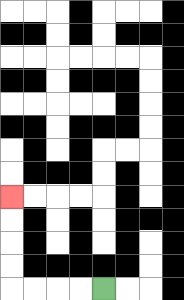{'start': '[4, 12]', 'end': '[0, 8]', 'path_directions': 'L,L,L,L,U,U,U,U', 'path_coordinates': '[[4, 12], [3, 12], [2, 12], [1, 12], [0, 12], [0, 11], [0, 10], [0, 9], [0, 8]]'}